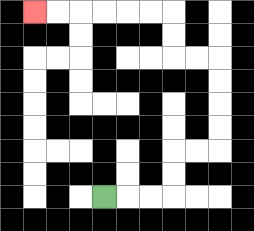{'start': '[4, 8]', 'end': '[1, 0]', 'path_directions': 'R,R,R,U,U,R,R,U,U,U,U,L,L,U,U,L,L,L,L,L,L', 'path_coordinates': '[[4, 8], [5, 8], [6, 8], [7, 8], [7, 7], [7, 6], [8, 6], [9, 6], [9, 5], [9, 4], [9, 3], [9, 2], [8, 2], [7, 2], [7, 1], [7, 0], [6, 0], [5, 0], [4, 0], [3, 0], [2, 0], [1, 0]]'}